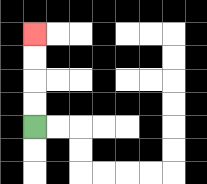{'start': '[1, 5]', 'end': '[1, 1]', 'path_directions': 'U,U,U,U', 'path_coordinates': '[[1, 5], [1, 4], [1, 3], [1, 2], [1, 1]]'}